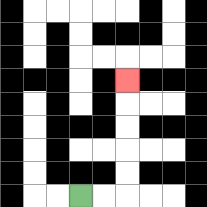{'start': '[3, 8]', 'end': '[5, 3]', 'path_directions': 'R,R,U,U,U,U,U', 'path_coordinates': '[[3, 8], [4, 8], [5, 8], [5, 7], [5, 6], [5, 5], [5, 4], [5, 3]]'}